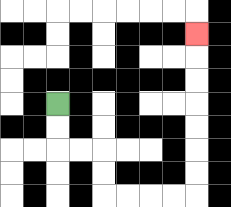{'start': '[2, 4]', 'end': '[8, 1]', 'path_directions': 'D,D,R,R,D,D,R,R,R,R,U,U,U,U,U,U,U', 'path_coordinates': '[[2, 4], [2, 5], [2, 6], [3, 6], [4, 6], [4, 7], [4, 8], [5, 8], [6, 8], [7, 8], [8, 8], [8, 7], [8, 6], [8, 5], [8, 4], [8, 3], [8, 2], [8, 1]]'}